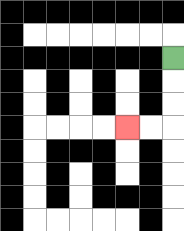{'start': '[7, 2]', 'end': '[5, 5]', 'path_directions': 'D,D,D,L,L', 'path_coordinates': '[[7, 2], [7, 3], [7, 4], [7, 5], [6, 5], [5, 5]]'}